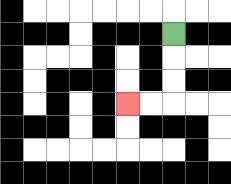{'start': '[7, 1]', 'end': '[5, 4]', 'path_directions': 'D,D,D,L,L', 'path_coordinates': '[[7, 1], [7, 2], [7, 3], [7, 4], [6, 4], [5, 4]]'}